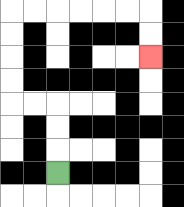{'start': '[2, 7]', 'end': '[6, 2]', 'path_directions': 'U,U,U,L,L,U,U,U,U,R,R,R,R,R,R,D,D', 'path_coordinates': '[[2, 7], [2, 6], [2, 5], [2, 4], [1, 4], [0, 4], [0, 3], [0, 2], [0, 1], [0, 0], [1, 0], [2, 0], [3, 0], [4, 0], [5, 0], [6, 0], [6, 1], [6, 2]]'}